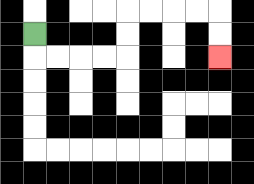{'start': '[1, 1]', 'end': '[9, 2]', 'path_directions': 'D,R,R,R,R,U,U,R,R,R,R,D,D', 'path_coordinates': '[[1, 1], [1, 2], [2, 2], [3, 2], [4, 2], [5, 2], [5, 1], [5, 0], [6, 0], [7, 0], [8, 0], [9, 0], [9, 1], [9, 2]]'}